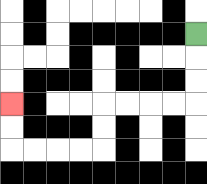{'start': '[8, 1]', 'end': '[0, 4]', 'path_directions': 'D,D,D,L,L,L,L,D,D,L,L,L,L,U,U', 'path_coordinates': '[[8, 1], [8, 2], [8, 3], [8, 4], [7, 4], [6, 4], [5, 4], [4, 4], [4, 5], [4, 6], [3, 6], [2, 6], [1, 6], [0, 6], [0, 5], [0, 4]]'}